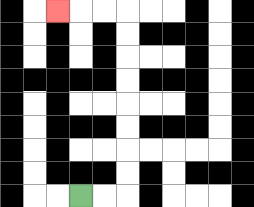{'start': '[3, 8]', 'end': '[2, 0]', 'path_directions': 'R,R,U,U,U,U,U,U,U,U,L,L,L', 'path_coordinates': '[[3, 8], [4, 8], [5, 8], [5, 7], [5, 6], [5, 5], [5, 4], [5, 3], [5, 2], [5, 1], [5, 0], [4, 0], [3, 0], [2, 0]]'}